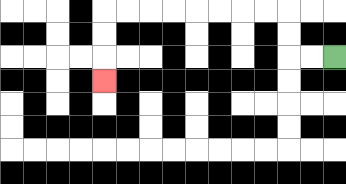{'start': '[14, 2]', 'end': '[4, 3]', 'path_directions': 'L,L,U,U,L,L,L,L,L,L,L,L,D,D,D', 'path_coordinates': '[[14, 2], [13, 2], [12, 2], [12, 1], [12, 0], [11, 0], [10, 0], [9, 0], [8, 0], [7, 0], [6, 0], [5, 0], [4, 0], [4, 1], [4, 2], [4, 3]]'}